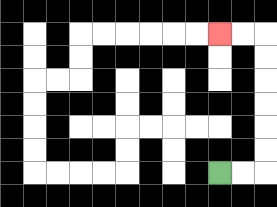{'start': '[9, 7]', 'end': '[9, 1]', 'path_directions': 'R,R,U,U,U,U,U,U,L,L', 'path_coordinates': '[[9, 7], [10, 7], [11, 7], [11, 6], [11, 5], [11, 4], [11, 3], [11, 2], [11, 1], [10, 1], [9, 1]]'}